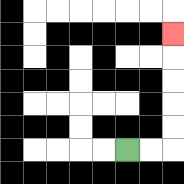{'start': '[5, 6]', 'end': '[7, 1]', 'path_directions': 'R,R,U,U,U,U,U', 'path_coordinates': '[[5, 6], [6, 6], [7, 6], [7, 5], [7, 4], [7, 3], [7, 2], [7, 1]]'}